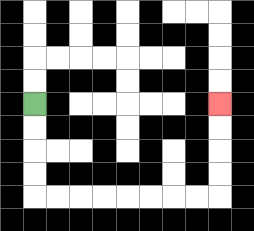{'start': '[1, 4]', 'end': '[9, 4]', 'path_directions': 'D,D,D,D,R,R,R,R,R,R,R,R,U,U,U,U', 'path_coordinates': '[[1, 4], [1, 5], [1, 6], [1, 7], [1, 8], [2, 8], [3, 8], [4, 8], [5, 8], [6, 8], [7, 8], [8, 8], [9, 8], [9, 7], [9, 6], [9, 5], [9, 4]]'}